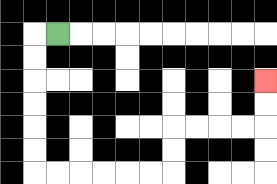{'start': '[2, 1]', 'end': '[11, 3]', 'path_directions': 'L,D,D,D,D,D,D,R,R,R,R,R,R,U,U,R,R,R,R,U,U', 'path_coordinates': '[[2, 1], [1, 1], [1, 2], [1, 3], [1, 4], [1, 5], [1, 6], [1, 7], [2, 7], [3, 7], [4, 7], [5, 7], [6, 7], [7, 7], [7, 6], [7, 5], [8, 5], [9, 5], [10, 5], [11, 5], [11, 4], [11, 3]]'}